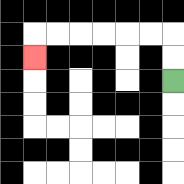{'start': '[7, 3]', 'end': '[1, 2]', 'path_directions': 'U,U,L,L,L,L,L,L,D', 'path_coordinates': '[[7, 3], [7, 2], [7, 1], [6, 1], [5, 1], [4, 1], [3, 1], [2, 1], [1, 1], [1, 2]]'}